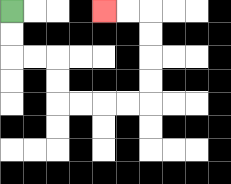{'start': '[0, 0]', 'end': '[4, 0]', 'path_directions': 'D,D,R,R,D,D,R,R,R,R,U,U,U,U,L,L', 'path_coordinates': '[[0, 0], [0, 1], [0, 2], [1, 2], [2, 2], [2, 3], [2, 4], [3, 4], [4, 4], [5, 4], [6, 4], [6, 3], [6, 2], [6, 1], [6, 0], [5, 0], [4, 0]]'}